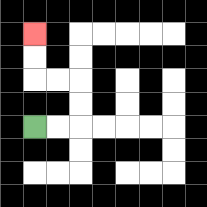{'start': '[1, 5]', 'end': '[1, 1]', 'path_directions': 'R,R,U,U,L,L,U,U', 'path_coordinates': '[[1, 5], [2, 5], [3, 5], [3, 4], [3, 3], [2, 3], [1, 3], [1, 2], [1, 1]]'}